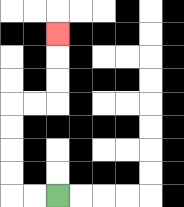{'start': '[2, 8]', 'end': '[2, 1]', 'path_directions': 'L,L,U,U,U,U,R,R,U,U,U', 'path_coordinates': '[[2, 8], [1, 8], [0, 8], [0, 7], [0, 6], [0, 5], [0, 4], [1, 4], [2, 4], [2, 3], [2, 2], [2, 1]]'}